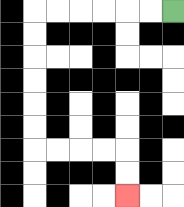{'start': '[7, 0]', 'end': '[5, 8]', 'path_directions': 'L,L,L,L,L,L,D,D,D,D,D,D,R,R,R,R,D,D', 'path_coordinates': '[[7, 0], [6, 0], [5, 0], [4, 0], [3, 0], [2, 0], [1, 0], [1, 1], [1, 2], [1, 3], [1, 4], [1, 5], [1, 6], [2, 6], [3, 6], [4, 6], [5, 6], [5, 7], [5, 8]]'}